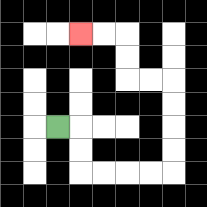{'start': '[2, 5]', 'end': '[3, 1]', 'path_directions': 'R,D,D,R,R,R,R,U,U,U,U,L,L,U,U,L,L', 'path_coordinates': '[[2, 5], [3, 5], [3, 6], [3, 7], [4, 7], [5, 7], [6, 7], [7, 7], [7, 6], [7, 5], [7, 4], [7, 3], [6, 3], [5, 3], [5, 2], [5, 1], [4, 1], [3, 1]]'}